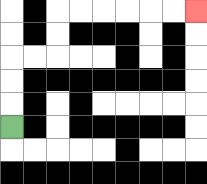{'start': '[0, 5]', 'end': '[8, 0]', 'path_directions': 'U,U,U,R,R,U,U,R,R,R,R,R,R', 'path_coordinates': '[[0, 5], [0, 4], [0, 3], [0, 2], [1, 2], [2, 2], [2, 1], [2, 0], [3, 0], [4, 0], [5, 0], [6, 0], [7, 0], [8, 0]]'}